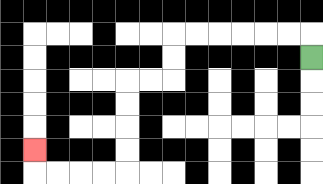{'start': '[13, 2]', 'end': '[1, 6]', 'path_directions': 'U,L,L,L,L,L,L,D,D,L,L,D,D,D,D,L,L,L,L,U', 'path_coordinates': '[[13, 2], [13, 1], [12, 1], [11, 1], [10, 1], [9, 1], [8, 1], [7, 1], [7, 2], [7, 3], [6, 3], [5, 3], [5, 4], [5, 5], [5, 6], [5, 7], [4, 7], [3, 7], [2, 7], [1, 7], [1, 6]]'}